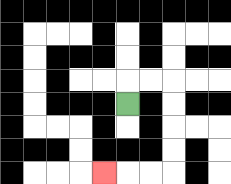{'start': '[5, 4]', 'end': '[4, 7]', 'path_directions': 'U,R,R,D,D,D,D,L,L,L', 'path_coordinates': '[[5, 4], [5, 3], [6, 3], [7, 3], [7, 4], [7, 5], [7, 6], [7, 7], [6, 7], [5, 7], [4, 7]]'}